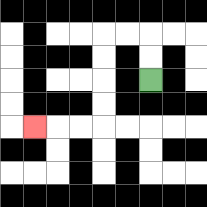{'start': '[6, 3]', 'end': '[1, 5]', 'path_directions': 'U,U,L,L,D,D,D,D,L,L,L', 'path_coordinates': '[[6, 3], [6, 2], [6, 1], [5, 1], [4, 1], [4, 2], [4, 3], [4, 4], [4, 5], [3, 5], [2, 5], [1, 5]]'}